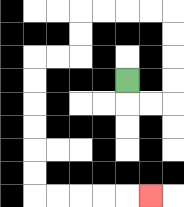{'start': '[5, 3]', 'end': '[6, 8]', 'path_directions': 'D,R,R,U,U,U,U,L,L,L,L,D,D,L,L,D,D,D,D,D,D,R,R,R,R,R', 'path_coordinates': '[[5, 3], [5, 4], [6, 4], [7, 4], [7, 3], [7, 2], [7, 1], [7, 0], [6, 0], [5, 0], [4, 0], [3, 0], [3, 1], [3, 2], [2, 2], [1, 2], [1, 3], [1, 4], [1, 5], [1, 6], [1, 7], [1, 8], [2, 8], [3, 8], [4, 8], [5, 8], [6, 8]]'}